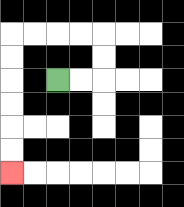{'start': '[2, 3]', 'end': '[0, 7]', 'path_directions': 'R,R,U,U,L,L,L,L,D,D,D,D,D,D', 'path_coordinates': '[[2, 3], [3, 3], [4, 3], [4, 2], [4, 1], [3, 1], [2, 1], [1, 1], [0, 1], [0, 2], [0, 3], [0, 4], [0, 5], [0, 6], [0, 7]]'}